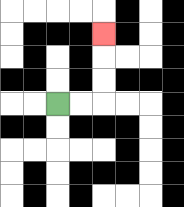{'start': '[2, 4]', 'end': '[4, 1]', 'path_directions': 'R,R,U,U,U', 'path_coordinates': '[[2, 4], [3, 4], [4, 4], [4, 3], [4, 2], [4, 1]]'}